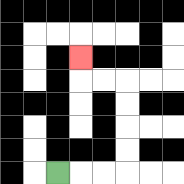{'start': '[2, 7]', 'end': '[3, 2]', 'path_directions': 'R,R,R,U,U,U,U,L,L,U', 'path_coordinates': '[[2, 7], [3, 7], [4, 7], [5, 7], [5, 6], [5, 5], [5, 4], [5, 3], [4, 3], [3, 3], [3, 2]]'}